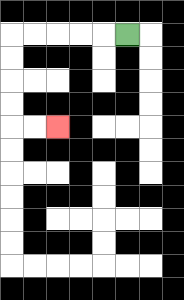{'start': '[5, 1]', 'end': '[2, 5]', 'path_directions': 'L,L,L,L,L,D,D,D,D,R,R', 'path_coordinates': '[[5, 1], [4, 1], [3, 1], [2, 1], [1, 1], [0, 1], [0, 2], [0, 3], [0, 4], [0, 5], [1, 5], [2, 5]]'}